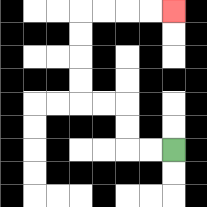{'start': '[7, 6]', 'end': '[7, 0]', 'path_directions': 'L,L,U,U,L,L,U,U,U,U,R,R,R,R', 'path_coordinates': '[[7, 6], [6, 6], [5, 6], [5, 5], [5, 4], [4, 4], [3, 4], [3, 3], [3, 2], [3, 1], [3, 0], [4, 0], [5, 0], [6, 0], [7, 0]]'}